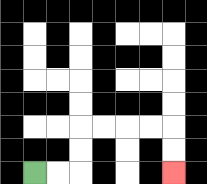{'start': '[1, 7]', 'end': '[7, 7]', 'path_directions': 'R,R,U,U,R,R,R,R,D,D', 'path_coordinates': '[[1, 7], [2, 7], [3, 7], [3, 6], [3, 5], [4, 5], [5, 5], [6, 5], [7, 5], [7, 6], [7, 7]]'}